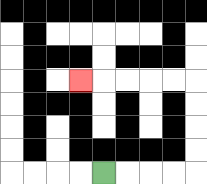{'start': '[4, 7]', 'end': '[3, 3]', 'path_directions': 'R,R,R,R,U,U,U,U,L,L,L,L,L', 'path_coordinates': '[[4, 7], [5, 7], [6, 7], [7, 7], [8, 7], [8, 6], [8, 5], [8, 4], [8, 3], [7, 3], [6, 3], [5, 3], [4, 3], [3, 3]]'}